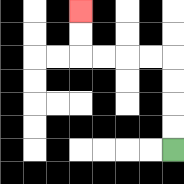{'start': '[7, 6]', 'end': '[3, 0]', 'path_directions': 'U,U,U,U,L,L,L,L,U,U', 'path_coordinates': '[[7, 6], [7, 5], [7, 4], [7, 3], [7, 2], [6, 2], [5, 2], [4, 2], [3, 2], [3, 1], [3, 0]]'}